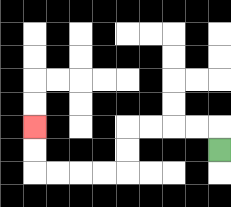{'start': '[9, 6]', 'end': '[1, 5]', 'path_directions': 'U,L,L,L,L,D,D,L,L,L,L,U,U', 'path_coordinates': '[[9, 6], [9, 5], [8, 5], [7, 5], [6, 5], [5, 5], [5, 6], [5, 7], [4, 7], [3, 7], [2, 7], [1, 7], [1, 6], [1, 5]]'}